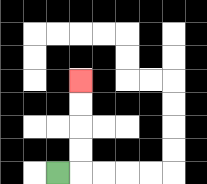{'start': '[2, 7]', 'end': '[3, 3]', 'path_directions': 'R,U,U,U,U', 'path_coordinates': '[[2, 7], [3, 7], [3, 6], [3, 5], [3, 4], [3, 3]]'}